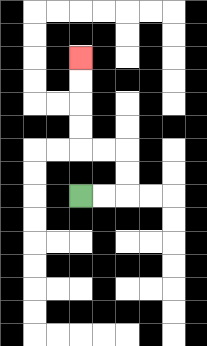{'start': '[3, 8]', 'end': '[3, 2]', 'path_directions': 'R,R,U,U,L,L,U,U,U,U', 'path_coordinates': '[[3, 8], [4, 8], [5, 8], [5, 7], [5, 6], [4, 6], [3, 6], [3, 5], [3, 4], [3, 3], [3, 2]]'}